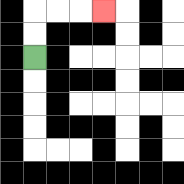{'start': '[1, 2]', 'end': '[4, 0]', 'path_directions': 'U,U,R,R,R', 'path_coordinates': '[[1, 2], [1, 1], [1, 0], [2, 0], [3, 0], [4, 0]]'}